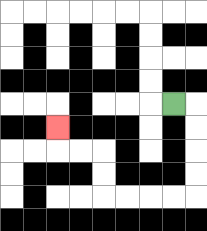{'start': '[7, 4]', 'end': '[2, 5]', 'path_directions': 'R,D,D,D,D,L,L,L,L,U,U,L,L,U', 'path_coordinates': '[[7, 4], [8, 4], [8, 5], [8, 6], [8, 7], [8, 8], [7, 8], [6, 8], [5, 8], [4, 8], [4, 7], [4, 6], [3, 6], [2, 6], [2, 5]]'}